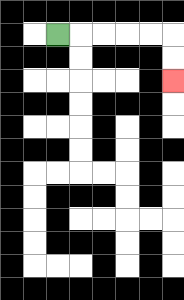{'start': '[2, 1]', 'end': '[7, 3]', 'path_directions': 'R,R,R,R,R,D,D', 'path_coordinates': '[[2, 1], [3, 1], [4, 1], [5, 1], [6, 1], [7, 1], [7, 2], [7, 3]]'}